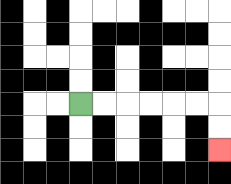{'start': '[3, 4]', 'end': '[9, 6]', 'path_directions': 'R,R,R,R,R,R,D,D', 'path_coordinates': '[[3, 4], [4, 4], [5, 4], [6, 4], [7, 4], [8, 4], [9, 4], [9, 5], [9, 6]]'}